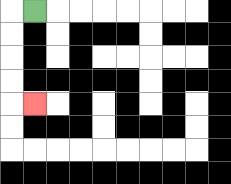{'start': '[1, 0]', 'end': '[1, 4]', 'path_directions': 'L,D,D,D,D,R', 'path_coordinates': '[[1, 0], [0, 0], [0, 1], [0, 2], [0, 3], [0, 4], [1, 4]]'}